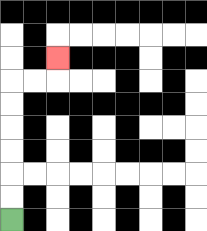{'start': '[0, 9]', 'end': '[2, 2]', 'path_directions': 'U,U,U,U,U,U,R,R,U', 'path_coordinates': '[[0, 9], [0, 8], [0, 7], [0, 6], [0, 5], [0, 4], [0, 3], [1, 3], [2, 3], [2, 2]]'}